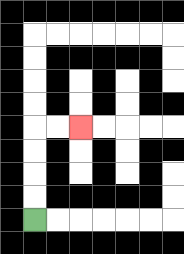{'start': '[1, 9]', 'end': '[3, 5]', 'path_directions': 'U,U,U,U,R,R', 'path_coordinates': '[[1, 9], [1, 8], [1, 7], [1, 6], [1, 5], [2, 5], [3, 5]]'}